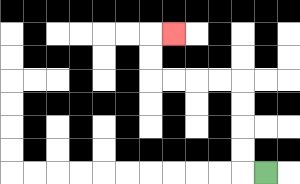{'start': '[11, 7]', 'end': '[7, 1]', 'path_directions': 'L,U,U,U,U,L,L,L,L,U,U,R', 'path_coordinates': '[[11, 7], [10, 7], [10, 6], [10, 5], [10, 4], [10, 3], [9, 3], [8, 3], [7, 3], [6, 3], [6, 2], [6, 1], [7, 1]]'}